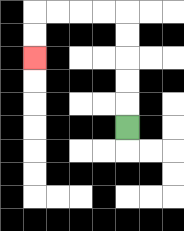{'start': '[5, 5]', 'end': '[1, 2]', 'path_directions': 'U,U,U,U,U,L,L,L,L,D,D', 'path_coordinates': '[[5, 5], [5, 4], [5, 3], [5, 2], [5, 1], [5, 0], [4, 0], [3, 0], [2, 0], [1, 0], [1, 1], [1, 2]]'}